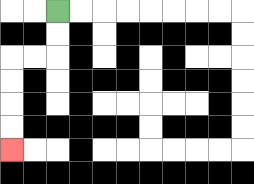{'start': '[2, 0]', 'end': '[0, 6]', 'path_directions': 'D,D,L,L,D,D,D,D', 'path_coordinates': '[[2, 0], [2, 1], [2, 2], [1, 2], [0, 2], [0, 3], [0, 4], [0, 5], [0, 6]]'}